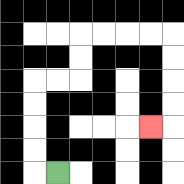{'start': '[2, 7]', 'end': '[6, 5]', 'path_directions': 'L,U,U,U,U,R,R,U,U,R,R,R,R,D,D,D,D,L', 'path_coordinates': '[[2, 7], [1, 7], [1, 6], [1, 5], [1, 4], [1, 3], [2, 3], [3, 3], [3, 2], [3, 1], [4, 1], [5, 1], [6, 1], [7, 1], [7, 2], [7, 3], [7, 4], [7, 5], [6, 5]]'}